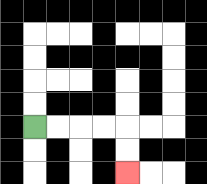{'start': '[1, 5]', 'end': '[5, 7]', 'path_directions': 'R,R,R,R,D,D', 'path_coordinates': '[[1, 5], [2, 5], [3, 5], [4, 5], [5, 5], [5, 6], [5, 7]]'}